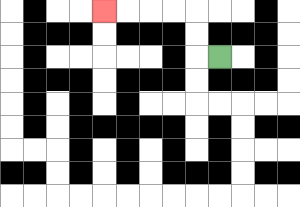{'start': '[9, 2]', 'end': '[4, 0]', 'path_directions': 'L,U,U,L,L,L,L', 'path_coordinates': '[[9, 2], [8, 2], [8, 1], [8, 0], [7, 0], [6, 0], [5, 0], [4, 0]]'}